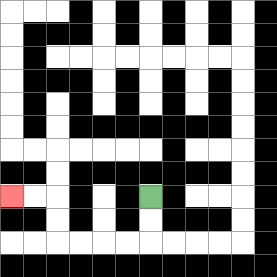{'start': '[6, 8]', 'end': '[0, 8]', 'path_directions': 'D,D,L,L,L,L,U,U,L,L', 'path_coordinates': '[[6, 8], [6, 9], [6, 10], [5, 10], [4, 10], [3, 10], [2, 10], [2, 9], [2, 8], [1, 8], [0, 8]]'}